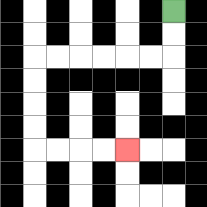{'start': '[7, 0]', 'end': '[5, 6]', 'path_directions': 'D,D,L,L,L,L,L,L,D,D,D,D,R,R,R,R', 'path_coordinates': '[[7, 0], [7, 1], [7, 2], [6, 2], [5, 2], [4, 2], [3, 2], [2, 2], [1, 2], [1, 3], [1, 4], [1, 5], [1, 6], [2, 6], [3, 6], [4, 6], [5, 6]]'}